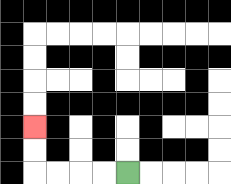{'start': '[5, 7]', 'end': '[1, 5]', 'path_directions': 'L,L,L,L,U,U', 'path_coordinates': '[[5, 7], [4, 7], [3, 7], [2, 7], [1, 7], [1, 6], [1, 5]]'}